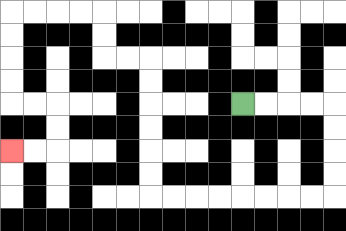{'start': '[10, 4]', 'end': '[0, 6]', 'path_directions': 'R,R,R,R,D,D,D,D,L,L,L,L,L,L,L,L,U,U,U,U,U,U,L,L,U,U,L,L,L,L,D,D,D,D,R,R,D,D,L,L', 'path_coordinates': '[[10, 4], [11, 4], [12, 4], [13, 4], [14, 4], [14, 5], [14, 6], [14, 7], [14, 8], [13, 8], [12, 8], [11, 8], [10, 8], [9, 8], [8, 8], [7, 8], [6, 8], [6, 7], [6, 6], [6, 5], [6, 4], [6, 3], [6, 2], [5, 2], [4, 2], [4, 1], [4, 0], [3, 0], [2, 0], [1, 0], [0, 0], [0, 1], [0, 2], [0, 3], [0, 4], [1, 4], [2, 4], [2, 5], [2, 6], [1, 6], [0, 6]]'}